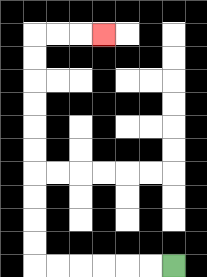{'start': '[7, 11]', 'end': '[4, 1]', 'path_directions': 'L,L,L,L,L,L,U,U,U,U,U,U,U,U,U,U,R,R,R', 'path_coordinates': '[[7, 11], [6, 11], [5, 11], [4, 11], [3, 11], [2, 11], [1, 11], [1, 10], [1, 9], [1, 8], [1, 7], [1, 6], [1, 5], [1, 4], [1, 3], [1, 2], [1, 1], [2, 1], [3, 1], [4, 1]]'}